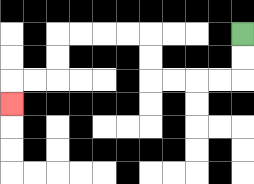{'start': '[10, 1]', 'end': '[0, 4]', 'path_directions': 'D,D,L,L,L,L,U,U,L,L,L,L,D,D,L,L,D', 'path_coordinates': '[[10, 1], [10, 2], [10, 3], [9, 3], [8, 3], [7, 3], [6, 3], [6, 2], [6, 1], [5, 1], [4, 1], [3, 1], [2, 1], [2, 2], [2, 3], [1, 3], [0, 3], [0, 4]]'}